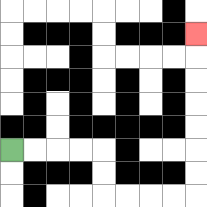{'start': '[0, 6]', 'end': '[8, 1]', 'path_directions': 'R,R,R,R,D,D,R,R,R,R,U,U,U,U,U,U,U', 'path_coordinates': '[[0, 6], [1, 6], [2, 6], [3, 6], [4, 6], [4, 7], [4, 8], [5, 8], [6, 8], [7, 8], [8, 8], [8, 7], [8, 6], [8, 5], [8, 4], [8, 3], [8, 2], [8, 1]]'}